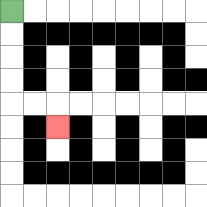{'start': '[0, 0]', 'end': '[2, 5]', 'path_directions': 'D,D,D,D,R,R,D', 'path_coordinates': '[[0, 0], [0, 1], [0, 2], [0, 3], [0, 4], [1, 4], [2, 4], [2, 5]]'}